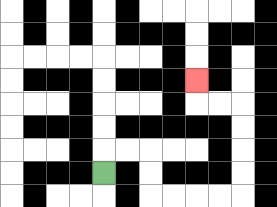{'start': '[4, 7]', 'end': '[8, 3]', 'path_directions': 'U,R,R,D,D,R,R,R,R,U,U,U,U,L,L,U', 'path_coordinates': '[[4, 7], [4, 6], [5, 6], [6, 6], [6, 7], [6, 8], [7, 8], [8, 8], [9, 8], [10, 8], [10, 7], [10, 6], [10, 5], [10, 4], [9, 4], [8, 4], [8, 3]]'}